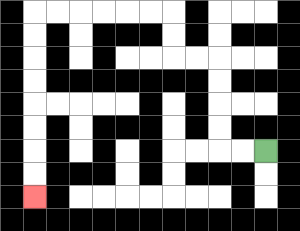{'start': '[11, 6]', 'end': '[1, 8]', 'path_directions': 'L,L,U,U,U,U,L,L,U,U,L,L,L,L,L,L,D,D,D,D,D,D,D,D', 'path_coordinates': '[[11, 6], [10, 6], [9, 6], [9, 5], [9, 4], [9, 3], [9, 2], [8, 2], [7, 2], [7, 1], [7, 0], [6, 0], [5, 0], [4, 0], [3, 0], [2, 0], [1, 0], [1, 1], [1, 2], [1, 3], [1, 4], [1, 5], [1, 6], [1, 7], [1, 8]]'}